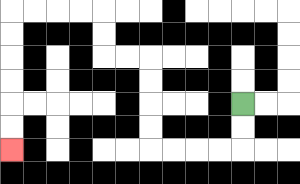{'start': '[10, 4]', 'end': '[0, 6]', 'path_directions': 'D,D,L,L,L,L,U,U,U,U,L,L,U,U,L,L,L,L,D,D,D,D,D,D', 'path_coordinates': '[[10, 4], [10, 5], [10, 6], [9, 6], [8, 6], [7, 6], [6, 6], [6, 5], [6, 4], [6, 3], [6, 2], [5, 2], [4, 2], [4, 1], [4, 0], [3, 0], [2, 0], [1, 0], [0, 0], [0, 1], [0, 2], [0, 3], [0, 4], [0, 5], [0, 6]]'}